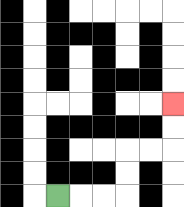{'start': '[2, 8]', 'end': '[7, 4]', 'path_directions': 'R,R,R,U,U,R,R,U,U', 'path_coordinates': '[[2, 8], [3, 8], [4, 8], [5, 8], [5, 7], [5, 6], [6, 6], [7, 6], [7, 5], [7, 4]]'}